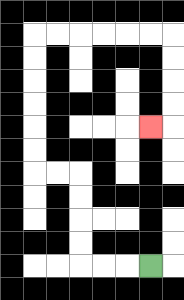{'start': '[6, 11]', 'end': '[6, 5]', 'path_directions': 'L,L,L,U,U,U,U,L,L,U,U,U,U,U,U,R,R,R,R,R,R,D,D,D,D,L', 'path_coordinates': '[[6, 11], [5, 11], [4, 11], [3, 11], [3, 10], [3, 9], [3, 8], [3, 7], [2, 7], [1, 7], [1, 6], [1, 5], [1, 4], [1, 3], [1, 2], [1, 1], [2, 1], [3, 1], [4, 1], [5, 1], [6, 1], [7, 1], [7, 2], [7, 3], [7, 4], [7, 5], [6, 5]]'}